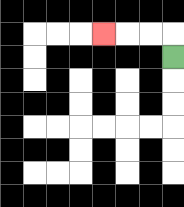{'start': '[7, 2]', 'end': '[4, 1]', 'path_directions': 'U,L,L,L', 'path_coordinates': '[[7, 2], [7, 1], [6, 1], [5, 1], [4, 1]]'}